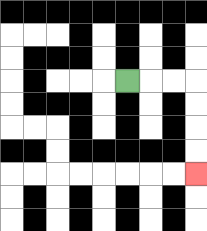{'start': '[5, 3]', 'end': '[8, 7]', 'path_directions': 'R,R,R,D,D,D,D', 'path_coordinates': '[[5, 3], [6, 3], [7, 3], [8, 3], [8, 4], [8, 5], [8, 6], [8, 7]]'}